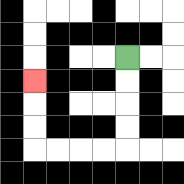{'start': '[5, 2]', 'end': '[1, 3]', 'path_directions': 'D,D,D,D,L,L,L,L,U,U,U', 'path_coordinates': '[[5, 2], [5, 3], [5, 4], [5, 5], [5, 6], [4, 6], [3, 6], [2, 6], [1, 6], [1, 5], [1, 4], [1, 3]]'}